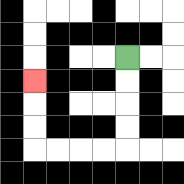{'start': '[5, 2]', 'end': '[1, 3]', 'path_directions': 'D,D,D,D,L,L,L,L,U,U,U', 'path_coordinates': '[[5, 2], [5, 3], [5, 4], [5, 5], [5, 6], [4, 6], [3, 6], [2, 6], [1, 6], [1, 5], [1, 4], [1, 3]]'}